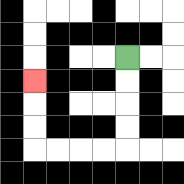{'start': '[5, 2]', 'end': '[1, 3]', 'path_directions': 'D,D,D,D,L,L,L,L,U,U,U', 'path_coordinates': '[[5, 2], [5, 3], [5, 4], [5, 5], [5, 6], [4, 6], [3, 6], [2, 6], [1, 6], [1, 5], [1, 4], [1, 3]]'}